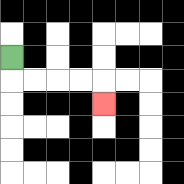{'start': '[0, 2]', 'end': '[4, 4]', 'path_directions': 'D,R,R,R,R,D', 'path_coordinates': '[[0, 2], [0, 3], [1, 3], [2, 3], [3, 3], [4, 3], [4, 4]]'}